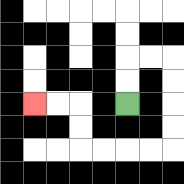{'start': '[5, 4]', 'end': '[1, 4]', 'path_directions': 'U,U,R,R,D,D,D,D,L,L,L,L,U,U,L,L', 'path_coordinates': '[[5, 4], [5, 3], [5, 2], [6, 2], [7, 2], [7, 3], [7, 4], [7, 5], [7, 6], [6, 6], [5, 6], [4, 6], [3, 6], [3, 5], [3, 4], [2, 4], [1, 4]]'}